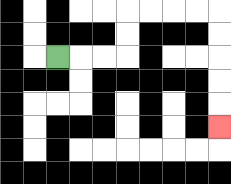{'start': '[2, 2]', 'end': '[9, 5]', 'path_directions': 'R,R,R,U,U,R,R,R,R,D,D,D,D,D', 'path_coordinates': '[[2, 2], [3, 2], [4, 2], [5, 2], [5, 1], [5, 0], [6, 0], [7, 0], [8, 0], [9, 0], [9, 1], [9, 2], [9, 3], [9, 4], [9, 5]]'}